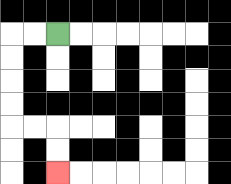{'start': '[2, 1]', 'end': '[2, 7]', 'path_directions': 'L,L,D,D,D,D,R,R,D,D', 'path_coordinates': '[[2, 1], [1, 1], [0, 1], [0, 2], [0, 3], [0, 4], [0, 5], [1, 5], [2, 5], [2, 6], [2, 7]]'}